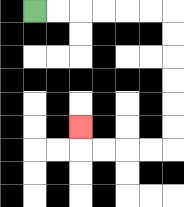{'start': '[1, 0]', 'end': '[3, 5]', 'path_directions': 'R,R,R,R,R,R,D,D,D,D,D,D,L,L,L,L,U', 'path_coordinates': '[[1, 0], [2, 0], [3, 0], [4, 0], [5, 0], [6, 0], [7, 0], [7, 1], [7, 2], [7, 3], [7, 4], [7, 5], [7, 6], [6, 6], [5, 6], [4, 6], [3, 6], [3, 5]]'}